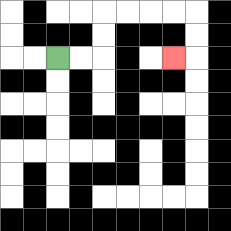{'start': '[2, 2]', 'end': '[7, 2]', 'path_directions': 'R,R,U,U,R,R,R,R,D,D,L', 'path_coordinates': '[[2, 2], [3, 2], [4, 2], [4, 1], [4, 0], [5, 0], [6, 0], [7, 0], [8, 0], [8, 1], [8, 2], [7, 2]]'}